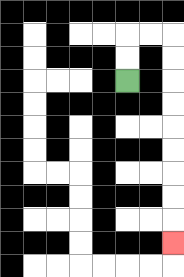{'start': '[5, 3]', 'end': '[7, 10]', 'path_directions': 'U,U,R,R,D,D,D,D,D,D,D,D,D', 'path_coordinates': '[[5, 3], [5, 2], [5, 1], [6, 1], [7, 1], [7, 2], [7, 3], [7, 4], [7, 5], [7, 6], [7, 7], [7, 8], [7, 9], [7, 10]]'}